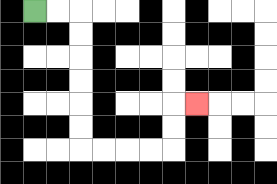{'start': '[1, 0]', 'end': '[8, 4]', 'path_directions': 'R,R,D,D,D,D,D,D,R,R,R,R,U,U,R', 'path_coordinates': '[[1, 0], [2, 0], [3, 0], [3, 1], [3, 2], [3, 3], [3, 4], [3, 5], [3, 6], [4, 6], [5, 6], [6, 6], [7, 6], [7, 5], [7, 4], [8, 4]]'}